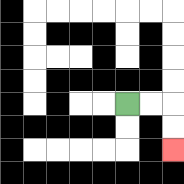{'start': '[5, 4]', 'end': '[7, 6]', 'path_directions': 'R,R,D,D', 'path_coordinates': '[[5, 4], [6, 4], [7, 4], [7, 5], [7, 6]]'}